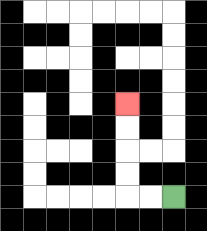{'start': '[7, 8]', 'end': '[5, 4]', 'path_directions': 'L,L,U,U,U,U', 'path_coordinates': '[[7, 8], [6, 8], [5, 8], [5, 7], [5, 6], [5, 5], [5, 4]]'}